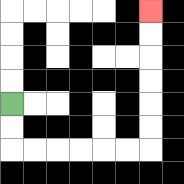{'start': '[0, 4]', 'end': '[6, 0]', 'path_directions': 'D,D,R,R,R,R,R,R,U,U,U,U,U,U', 'path_coordinates': '[[0, 4], [0, 5], [0, 6], [1, 6], [2, 6], [3, 6], [4, 6], [5, 6], [6, 6], [6, 5], [6, 4], [6, 3], [6, 2], [6, 1], [6, 0]]'}